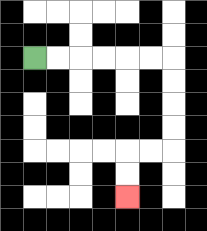{'start': '[1, 2]', 'end': '[5, 8]', 'path_directions': 'R,R,R,R,R,R,D,D,D,D,L,L,D,D', 'path_coordinates': '[[1, 2], [2, 2], [3, 2], [4, 2], [5, 2], [6, 2], [7, 2], [7, 3], [7, 4], [7, 5], [7, 6], [6, 6], [5, 6], [5, 7], [5, 8]]'}